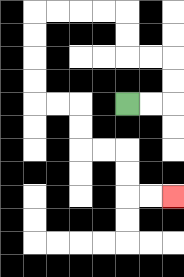{'start': '[5, 4]', 'end': '[7, 8]', 'path_directions': 'R,R,U,U,L,L,U,U,L,L,L,L,D,D,D,D,R,R,D,D,R,R,D,D,R,R', 'path_coordinates': '[[5, 4], [6, 4], [7, 4], [7, 3], [7, 2], [6, 2], [5, 2], [5, 1], [5, 0], [4, 0], [3, 0], [2, 0], [1, 0], [1, 1], [1, 2], [1, 3], [1, 4], [2, 4], [3, 4], [3, 5], [3, 6], [4, 6], [5, 6], [5, 7], [5, 8], [6, 8], [7, 8]]'}